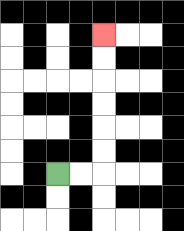{'start': '[2, 7]', 'end': '[4, 1]', 'path_directions': 'R,R,U,U,U,U,U,U', 'path_coordinates': '[[2, 7], [3, 7], [4, 7], [4, 6], [4, 5], [4, 4], [4, 3], [4, 2], [4, 1]]'}